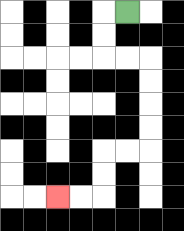{'start': '[5, 0]', 'end': '[2, 8]', 'path_directions': 'L,D,D,R,R,D,D,D,D,L,L,D,D,L,L', 'path_coordinates': '[[5, 0], [4, 0], [4, 1], [4, 2], [5, 2], [6, 2], [6, 3], [6, 4], [6, 5], [6, 6], [5, 6], [4, 6], [4, 7], [4, 8], [3, 8], [2, 8]]'}